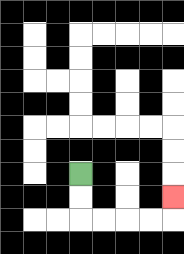{'start': '[3, 7]', 'end': '[7, 8]', 'path_directions': 'D,D,R,R,R,R,U', 'path_coordinates': '[[3, 7], [3, 8], [3, 9], [4, 9], [5, 9], [6, 9], [7, 9], [7, 8]]'}